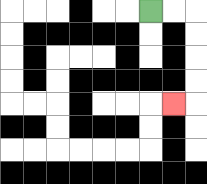{'start': '[6, 0]', 'end': '[7, 4]', 'path_directions': 'R,R,D,D,D,D,L', 'path_coordinates': '[[6, 0], [7, 0], [8, 0], [8, 1], [8, 2], [8, 3], [8, 4], [7, 4]]'}